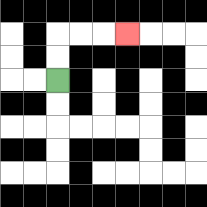{'start': '[2, 3]', 'end': '[5, 1]', 'path_directions': 'U,U,R,R,R', 'path_coordinates': '[[2, 3], [2, 2], [2, 1], [3, 1], [4, 1], [5, 1]]'}